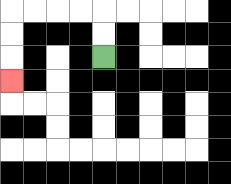{'start': '[4, 2]', 'end': '[0, 3]', 'path_directions': 'U,U,L,L,L,L,D,D,D', 'path_coordinates': '[[4, 2], [4, 1], [4, 0], [3, 0], [2, 0], [1, 0], [0, 0], [0, 1], [0, 2], [0, 3]]'}